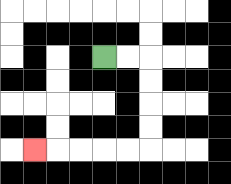{'start': '[4, 2]', 'end': '[1, 6]', 'path_directions': 'R,R,D,D,D,D,L,L,L,L,L', 'path_coordinates': '[[4, 2], [5, 2], [6, 2], [6, 3], [6, 4], [6, 5], [6, 6], [5, 6], [4, 6], [3, 6], [2, 6], [1, 6]]'}